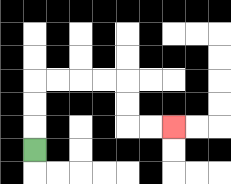{'start': '[1, 6]', 'end': '[7, 5]', 'path_directions': 'U,U,U,R,R,R,R,D,D,R,R', 'path_coordinates': '[[1, 6], [1, 5], [1, 4], [1, 3], [2, 3], [3, 3], [4, 3], [5, 3], [5, 4], [5, 5], [6, 5], [7, 5]]'}